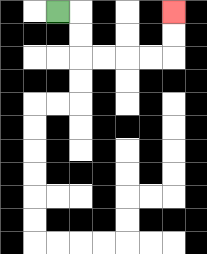{'start': '[2, 0]', 'end': '[7, 0]', 'path_directions': 'R,D,D,R,R,R,R,U,U', 'path_coordinates': '[[2, 0], [3, 0], [3, 1], [3, 2], [4, 2], [5, 2], [6, 2], [7, 2], [7, 1], [7, 0]]'}